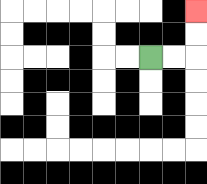{'start': '[6, 2]', 'end': '[8, 0]', 'path_directions': 'R,R,U,U', 'path_coordinates': '[[6, 2], [7, 2], [8, 2], [8, 1], [8, 0]]'}